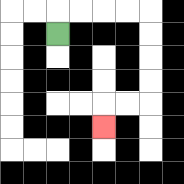{'start': '[2, 1]', 'end': '[4, 5]', 'path_directions': 'U,R,R,R,R,D,D,D,D,L,L,D', 'path_coordinates': '[[2, 1], [2, 0], [3, 0], [4, 0], [5, 0], [6, 0], [6, 1], [6, 2], [6, 3], [6, 4], [5, 4], [4, 4], [4, 5]]'}